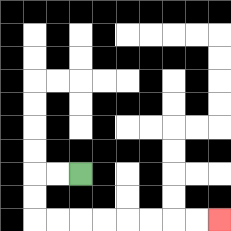{'start': '[3, 7]', 'end': '[9, 9]', 'path_directions': 'L,L,D,D,R,R,R,R,R,R,R,R', 'path_coordinates': '[[3, 7], [2, 7], [1, 7], [1, 8], [1, 9], [2, 9], [3, 9], [4, 9], [5, 9], [6, 9], [7, 9], [8, 9], [9, 9]]'}